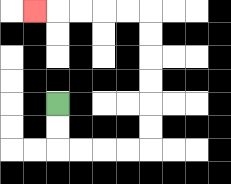{'start': '[2, 4]', 'end': '[1, 0]', 'path_directions': 'D,D,R,R,R,R,U,U,U,U,U,U,L,L,L,L,L', 'path_coordinates': '[[2, 4], [2, 5], [2, 6], [3, 6], [4, 6], [5, 6], [6, 6], [6, 5], [6, 4], [6, 3], [6, 2], [6, 1], [6, 0], [5, 0], [4, 0], [3, 0], [2, 0], [1, 0]]'}